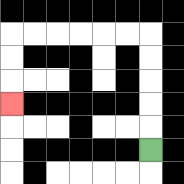{'start': '[6, 6]', 'end': '[0, 4]', 'path_directions': 'U,U,U,U,U,L,L,L,L,L,L,D,D,D', 'path_coordinates': '[[6, 6], [6, 5], [6, 4], [6, 3], [6, 2], [6, 1], [5, 1], [4, 1], [3, 1], [2, 1], [1, 1], [0, 1], [0, 2], [0, 3], [0, 4]]'}